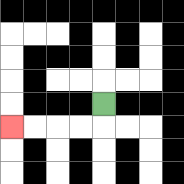{'start': '[4, 4]', 'end': '[0, 5]', 'path_directions': 'D,L,L,L,L', 'path_coordinates': '[[4, 4], [4, 5], [3, 5], [2, 5], [1, 5], [0, 5]]'}